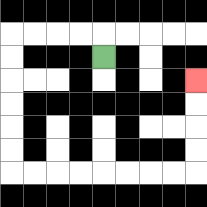{'start': '[4, 2]', 'end': '[8, 3]', 'path_directions': 'U,L,L,L,L,D,D,D,D,D,D,R,R,R,R,R,R,R,R,U,U,U,U', 'path_coordinates': '[[4, 2], [4, 1], [3, 1], [2, 1], [1, 1], [0, 1], [0, 2], [0, 3], [0, 4], [0, 5], [0, 6], [0, 7], [1, 7], [2, 7], [3, 7], [4, 7], [5, 7], [6, 7], [7, 7], [8, 7], [8, 6], [8, 5], [8, 4], [8, 3]]'}